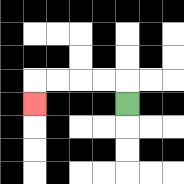{'start': '[5, 4]', 'end': '[1, 4]', 'path_directions': 'U,L,L,L,L,D', 'path_coordinates': '[[5, 4], [5, 3], [4, 3], [3, 3], [2, 3], [1, 3], [1, 4]]'}